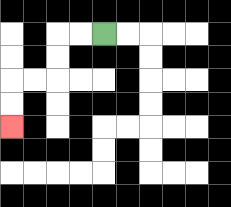{'start': '[4, 1]', 'end': '[0, 5]', 'path_directions': 'L,L,D,D,L,L,D,D', 'path_coordinates': '[[4, 1], [3, 1], [2, 1], [2, 2], [2, 3], [1, 3], [0, 3], [0, 4], [0, 5]]'}